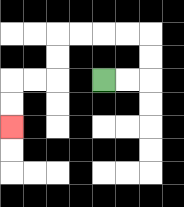{'start': '[4, 3]', 'end': '[0, 5]', 'path_directions': 'R,R,U,U,L,L,L,L,D,D,L,L,D,D', 'path_coordinates': '[[4, 3], [5, 3], [6, 3], [6, 2], [6, 1], [5, 1], [4, 1], [3, 1], [2, 1], [2, 2], [2, 3], [1, 3], [0, 3], [0, 4], [0, 5]]'}